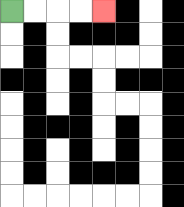{'start': '[0, 0]', 'end': '[4, 0]', 'path_directions': 'R,R,R,R', 'path_coordinates': '[[0, 0], [1, 0], [2, 0], [3, 0], [4, 0]]'}